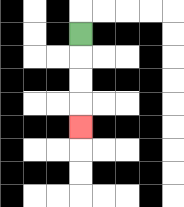{'start': '[3, 1]', 'end': '[3, 5]', 'path_directions': 'D,D,D,D', 'path_coordinates': '[[3, 1], [3, 2], [3, 3], [3, 4], [3, 5]]'}